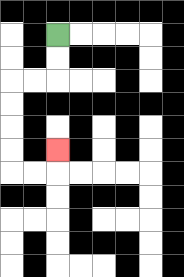{'start': '[2, 1]', 'end': '[2, 6]', 'path_directions': 'D,D,L,L,D,D,D,D,R,R,U', 'path_coordinates': '[[2, 1], [2, 2], [2, 3], [1, 3], [0, 3], [0, 4], [0, 5], [0, 6], [0, 7], [1, 7], [2, 7], [2, 6]]'}